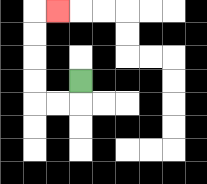{'start': '[3, 3]', 'end': '[2, 0]', 'path_directions': 'D,L,L,U,U,U,U,R', 'path_coordinates': '[[3, 3], [3, 4], [2, 4], [1, 4], [1, 3], [1, 2], [1, 1], [1, 0], [2, 0]]'}